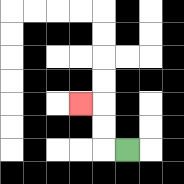{'start': '[5, 6]', 'end': '[3, 4]', 'path_directions': 'L,U,U,L', 'path_coordinates': '[[5, 6], [4, 6], [4, 5], [4, 4], [3, 4]]'}